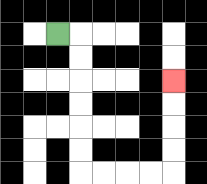{'start': '[2, 1]', 'end': '[7, 3]', 'path_directions': 'R,D,D,D,D,D,D,R,R,R,R,U,U,U,U', 'path_coordinates': '[[2, 1], [3, 1], [3, 2], [3, 3], [3, 4], [3, 5], [3, 6], [3, 7], [4, 7], [5, 7], [6, 7], [7, 7], [7, 6], [7, 5], [7, 4], [7, 3]]'}